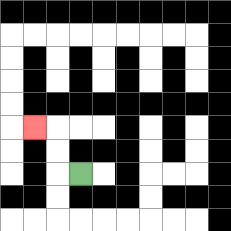{'start': '[3, 7]', 'end': '[1, 5]', 'path_directions': 'L,U,U,L', 'path_coordinates': '[[3, 7], [2, 7], [2, 6], [2, 5], [1, 5]]'}